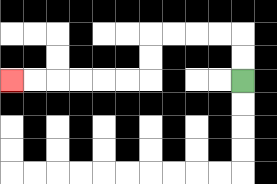{'start': '[10, 3]', 'end': '[0, 3]', 'path_directions': 'U,U,L,L,L,L,D,D,L,L,L,L,L,L', 'path_coordinates': '[[10, 3], [10, 2], [10, 1], [9, 1], [8, 1], [7, 1], [6, 1], [6, 2], [6, 3], [5, 3], [4, 3], [3, 3], [2, 3], [1, 3], [0, 3]]'}